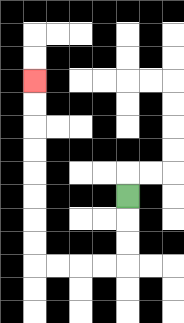{'start': '[5, 8]', 'end': '[1, 3]', 'path_directions': 'D,D,D,L,L,L,L,U,U,U,U,U,U,U,U', 'path_coordinates': '[[5, 8], [5, 9], [5, 10], [5, 11], [4, 11], [3, 11], [2, 11], [1, 11], [1, 10], [1, 9], [1, 8], [1, 7], [1, 6], [1, 5], [1, 4], [1, 3]]'}